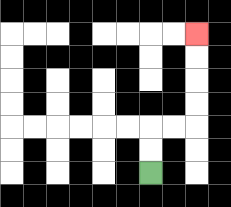{'start': '[6, 7]', 'end': '[8, 1]', 'path_directions': 'U,U,R,R,U,U,U,U', 'path_coordinates': '[[6, 7], [6, 6], [6, 5], [7, 5], [8, 5], [8, 4], [8, 3], [8, 2], [8, 1]]'}